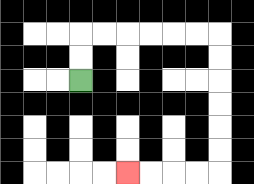{'start': '[3, 3]', 'end': '[5, 7]', 'path_directions': 'U,U,R,R,R,R,R,R,D,D,D,D,D,D,L,L,L,L', 'path_coordinates': '[[3, 3], [3, 2], [3, 1], [4, 1], [5, 1], [6, 1], [7, 1], [8, 1], [9, 1], [9, 2], [9, 3], [9, 4], [9, 5], [9, 6], [9, 7], [8, 7], [7, 7], [6, 7], [5, 7]]'}